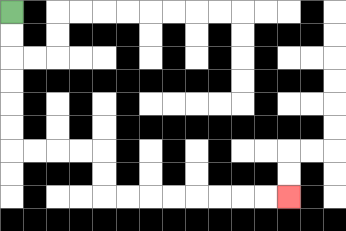{'start': '[0, 0]', 'end': '[12, 8]', 'path_directions': 'D,D,D,D,D,D,R,R,R,R,D,D,R,R,R,R,R,R,R,R', 'path_coordinates': '[[0, 0], [0, 1], [0, 2], [0, 3], [0, 4], [0, 5], [0, 6], [1, 6], [2, 6], [3, 6], [4, 6], [4, 7], [4, 8], [5, 8], [6, 8], [7, 8], [8, 8], [9, 8], [10, 8], [11, 8], [12, 8]]'}